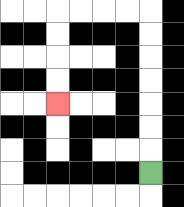{'start': '[6, 7]', 'end': '[2, 4]', 'path_directions': 'U,U,U,U,U,U,U,L,L,L,L,D,D,D,D', 'path_coordinates': '[[6, 7], [6, 6], [6, 5], [6, 4], [6, 3], [6, 2], [6, 1], [6, 0], [5, 0], [4, 0], [3, 0], [2, 0], [2, 1], [2, 2], [2, 3], [2, 4]]'}